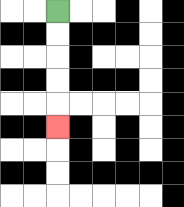{'start': '[2, 0]', 'end': '[2, 5]', 'path_directions': 'D,D,D,D,D', 'path_coordinates': '[[2, 0], [2, 1], [2, 2], [2, 3], [2, 4], [2, 5]]'}